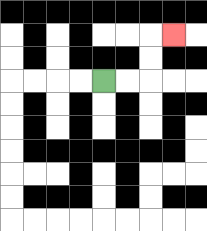{'start': '[4, 3]', 'end': '[7, 1]', 'path_directions': 'R,R,U,U,R', 'path_coordinates': '[[4, 3], [5, 3], [6, 3], [6, 2], [6, 1], [7, 1]]'}